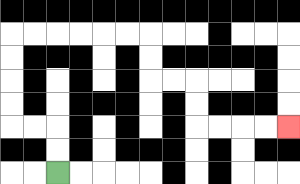{'start': '[2, 7]', 'end': '[12, 5]', 'path_directions': 'U,U,L,L,U,U,U,U,R,R,R,R,R,R,D,D,R,R,D,D,R,R,R,R', 'path_coordinates': '[[2, 7], [2, 6], [2, 5], [1, 5], [0, 5], [0, 4], [0, 3], [0, 2], [0, 1], [1, 1], [2, 1], [3, 1], [4, 1], [5, 1], [6, 1], [6, 2], [6, 3], [7, 3], [8, 3], [8, 4], [8, 5], [9, 5], [10, 5], [11, 5], [12, 5]]'}